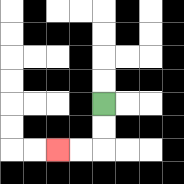{'start': '[4, 4]', 'end': '[2, 6]', 'path_directions': 'D,D,L,L', 'path_coordinates': '[[4, 4], [4, 5], [4, 6], [3, 6], [2, 6]]'}